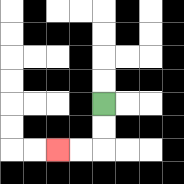{'start': '[4, 4]', 'end': '[2, 6]', 'path_directions': 'D,D,L,L', 'path_coordinates': '[[4, 4], [4, 5], [4, 6], [3, 6], [2, 6]]'}